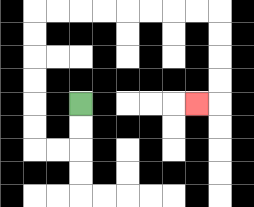{'start': '[3, 4]', 'end': '[8, 4]', 'path_directions': 'D,D,L,L,U,U,U,U,U,U,R,R,R,R,R,R,R,R,D,D,D,D,L', 'path_coordinates': '[[3, 4], [3, 5], [3, 6], [2, 6], [1, 6], [1, 5], [1, 4], [1, 3], [1, 2], [1, 1], [1, 0], [2, 0], [3, 0], [4, 0], [5, 0], [6, 0], [7, 0], [8, 0], [9, 0], [9, 1], [9, 2], [9, 3], [9, 4], [8, 4]]'}